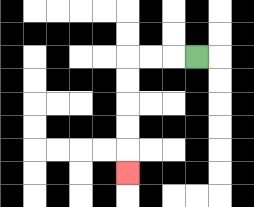{'start': '[8, 2]', 'end': '[5, 7]', 'path_directions': 'L,L,L,D,D,D,D,D', 'path_coordinates': '[[8, 2], [7, 2], [6, 2], [5, 2], [5, 3], [5, 4], [5, 5], [5, 6], [5, 7]]'}